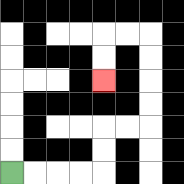{'start': '[0, 7]', 'end': '[4, 3]', 'path_directions': 'R,R,R,R,U,U,R,R,U,U,U,U,L,L,D,D', 'path_coordinates': '[[0, 7], [1, 7], [2, 7], [3, 7], [4, 7], [4, 6], [4, 5], [5, 5], [6, 5], [6, 4], [6, 3], [6, 2], [6, 1], [5, 1], [4, 1], [4, 2], [4, 3]]'}